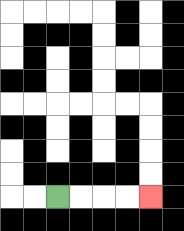{'start': '[2, 8]', 'end': '[6, 8]', 'path_directions': 'R,R,R,R', 'path_coordinates': '[[2, 8], [3, 8], [4, 8], [5, 8], [6, 8]]'}